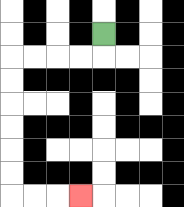{'start': '[4, 1]', 'end': '[3, 8]', 'path_directions': 'D,L,L,L,L,D,D,D,D,D,D,R,R,R', 'path_coordinates': '[[4, 1], [4, 2], [3, 2], [2, 2], [1, 2], [0, 2], [0, 3], [0, 4], [0, 5], [0, 6], [0, 7], [0, 8], [1, 8], [2, 8], [3, 8]]'}